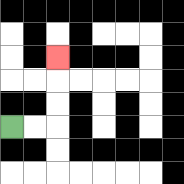{'start': '[0, 5]', 'end': '[2, 2]', 'path_directions': 'R,R,U,U,U', 'path_coordinates': '[[0, 5], [1, 5], [2, 5], [2, 4], [2, 3], [2, 2]]'}